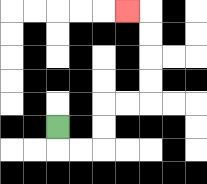{'start': '[2, 5]', 'end': '[5, 0]', 'path_directions': 'D,R,R,U,U,R,R,U,U,U,U,L', 'path_coordinates': '[[2, 5], [2, 6], [3, 6], [4, 6], [4, 5], [4, 4], [5, 4], [6, 4], [6, 3], [6, 2], [6, 1], [6, 0], [5, 0]]'}